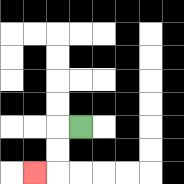{'start': '[3, 5]', 'end': '[1, 7]', 'path_directions': 'L,D,D,L', 'path_coordinates': '[[3, 5], [2, 5], [2, 6], [2, 7], [1, 7]]'}